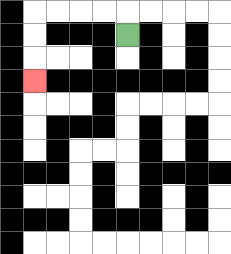{'start': '[5, 1]', 'end': '[1, 3]', 'path_directions': 'U,L,L,L,L,D,D,D', 'path_coordinates': '[[5, 1], [5, 0], [4, 0], [3, 0], [2, 0], [1, 0], [1, 1], [1, 2], [1, 3]]'}